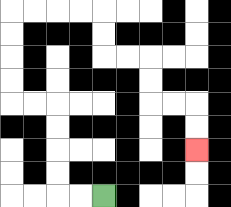{'start': '[4, 8]', 'end': '[8, 6]', 'path_directions': 'L,L,U,U,U,U,L,L,U,U,U,U,R,R,R,R,D,D,R,R,D,D,R,R,D,D', 'path_coordinates': '[[4, 8], [3, 8], [2, 8], [2, 7], [2, 6], [2, 5], [2, 4], [1, 4], [0, 4], [0, 3], [0, 2], [0, 1], [0, 0], [1, 0], [2, 0], [3, 0], [4, 0], [4, 1], [4, 2], [5, 2], [6, 2], [6, 3], [6, 4], [7, 4], [8, 4], [8, 5], [8, 6]]'}